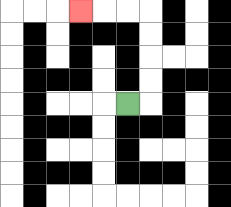{'start': '[5, 4]', 'end': '[3, 0]', 'path_directions': 'R,U,U,U,U,L,L,L', 'path_coordinates': '[[5, 4], [6, 4], [6, 3], [6, 2], [6, 1], [6, 0], [5, 0], [4, 0], [3, 0]]'}